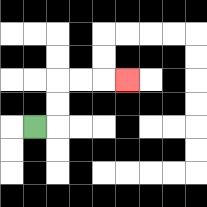{'start': '[1, 5]', 'end': '[5, 3]', 'path_directions': 'R,U,U,R,R,R', 'path_coordinates': '[[1, 5], [2, 5], [2, 4], [2, 3], [3, 3], [4, 3], [5, 3]]'}